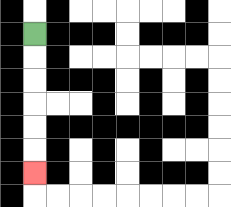{'start': '[1, 1]', 'end': '[1, 7]', 'path_directions': 'D,D,D,D,D,D', 'path_coordinates': '[[1, 1], [1, 2], [1, 3], [1, 4], [1, 5], [1, 6], [1, 7]]'}